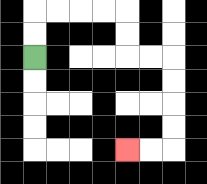{'start': '[1, 2]', 'end': '[5, 6]', 'path_directions': 'U,U,R,R,R,R,D,D,R,R,D,D,D,D,L,L', 'path_coordinates': '[[1, 2], [1, 1], [1, 0], [2, 0], [3, 0], [4, 0], [5, 0], [5, 1], [5, 2], [6, 2], [7, 2], [7, 3], [7, 4], [7, 5], [7, 6], [6, 6], [5, 6]]'}